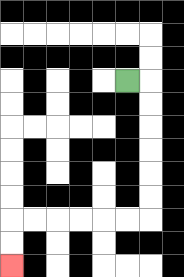{'start': '[5, 3]', 'end': '[0, 11]', 'path_directions': 'R,D,D,D,D,D,D,L,L,L,L,L,L,D,D', 'path_coordinates': '[[5, 3], [6, 3], [6, 4], [6, 5], [6, 6], [6, 7], [6, 8], [6, 9], [5, 9], [4, 9], [3, 9], [2, 9], [1, 9], [0, 9], [0, 10], [0, 11]]'}